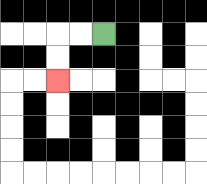{'start': '[4, 1]', 'end': '[2, 3]', 'path_directions': 'L,L,D,D', 'path_coordinates': '[[4, 1], [3, 1], [2, 1], [2, 2], [2, 3]]'}